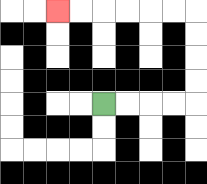{'start': '[4, 4]', 'end': '[2, 0]', 'path_directions': 'R,R,R,R,U,U,U,U,L,L,L,L,L,L', 'path_coordinates': '[[4, 4], [5, 4], [6, 4], [7, 4], [8, 4], [8, 3], [8, 2], [8, 1], [8, 0], [7, 0], [6, 0], [5, 0], [4, 0], [3, 0], [2, 0]]'}